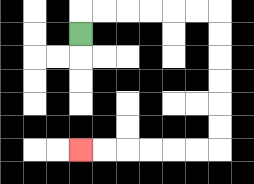{'start': '[3, 1]', 'end': '[3, 6]', 'path_directions': 'U,R,R,R,R,R,R,D,D,D,D,D,D,L,L,L,L,L,L', 'path_coordinates': '[[3, 1], [3, 0], [4, 0], [5, 0], [6, 0], [7, 0], [8, 0], [9, 0], [9, 1], [9, 2], [9, 3], [9, 4], [9, 5], [9, 6], [8, 6], [7, 6], [6, 6], [5, 6], [4, 6], [3, 6]]'}